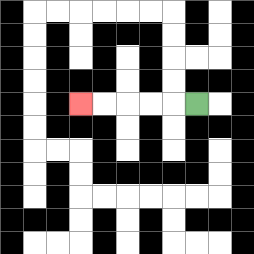{'start': '[8, 4]', 'end': '[3, 4]', 'path_directions': 'L,L,L,L,L', 'path_coordinates': '[[8, 4], [7, 4], [6, 4], [5, 4], [4, 4], [3, 4]]'}